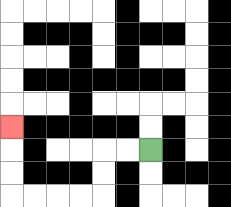{'start': '[6, 6]', 'end': '[0, 5]', 'path_directions': 'L,L,D,D,L,L,L,L,U,U,U', 'path_coordinates': '[[6, 6], [5, 6], [4, 6], [4, 7], [4, 8], [3, 8], [2, 8], [1, 8], [0, 8], [0, 7], [0, 6], [0, 5]]'}